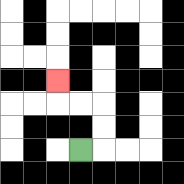{'start': '[3, 6]', 'end': '[2, 3]', 'path_directions': 'R,U,U,L,L,U', 'path_coordinates': '[[3, 6], [4, 6], [4, 5], [4, 4], [3, 4], [2, 4], [2, 3]]'}